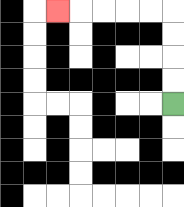{'start': '[7, 4]', 'end': '[2, 0]', 'path_directions': 'U,U,U,U,L,L,L,L,L', 'path_coordinates': '[[7, 4], [7, 3], [7, 2], [7, 1], [7, 0], [6, 0], [5, 0], [4, 0], [3, 0], [2, 0]]'}